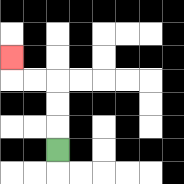{'start': '[2, 6]', 'end': '[0, 2]', 'path_directions': 'U,U,U,L,L,U', 'path_coordinates': '[[2, 6], [2, 5], [2, 4], [2, 3], [1, 3], [0, 3], [0, 2]]'}